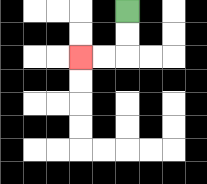{'start': '[5, 0]', 'end': '[3, 2]', 'path_directions': 'D,D,L,L', 'path_coordinates': '[[5, 0], [5, 1], [5, 2], [4, 2], [3, 2]]'}